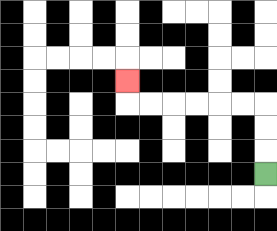{'start': '[11, 7]', 'end': '[5, 3]', 'path_directions': 'U,U,U,L,L,L,L,L,L,U', 'path_coordinates': '[[11, 7], [11, 6], [11, 5], [11, 4], [10, 4], [9, 4], [8, 4], [7, 4], [6, 4], [5, 4], [5, 3]]'}